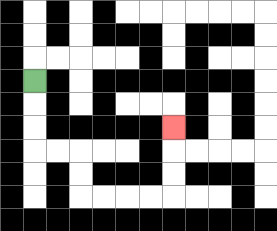{'start': '[1, 3]', 'end': '[7, 5]', 'path_directions': 'D,D,D,R,R,D,D,R,R,R,R,U,U,U', 'path_coordinates': '[[1, 3], [1, 4], [1, 5], [1, 6], [2, 6], [3, 6], [3, 7], [3, 8], [4, 8], [5, 8], [6, 8], [7, 8], [7, 7], [7, 6], [7, 5]]'}